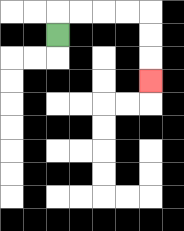{'start': '[2, 1]', 'end': '[6, 3]', 'path_directions': 'U,R,R,R,R,D,D,D', 'path_coordinates': '[[2, 1], [2, 0], [3, 0], [4, 0], [5, 0], [6, 0], [6, 1], [6, 2], [6, 3]]'}